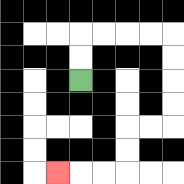{'start': '[3, 3]', 'end': '[2, 7]', 'path_directions': 'U,U,R,R,R,R,D,D,D,D,L,L,D,D,L,L,L', 'path_coordinates': '[[3, 3], [3, 2], [3, 1], [4, 1], [5, 1], [6, 1], [7, 1], [7, 2], [7, 3], [7, 4], [7, 5], [6, 5], [5, 5], [5, 6], [5, 7], [4, 7], [3, 7], [2, 7]]'}